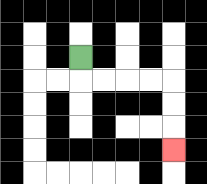{'start': '[3, 2]', 'end': '[7, 6]', 'path_directions': 'D,R,R,R,R,D,D,D', 'path_coordinates': '[[3, 2], [3, 3], [4, 3], [5, 3], [6, 3], [7, 3], [7, 4], [7, 5], [7, 6]]'}